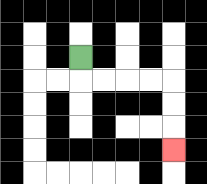{'start': '[3, 2]', 'end': '[7, 6]', 'path_directions': 'D,R,R,R,R,D,D,D', 'path_coordinates': '[[3, 2], [3, 3], [4, 3], [5, 3], [6, 3], [7, 3], [7, 4], [7, 5], [7, 6]]'}